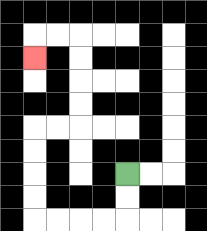{'start': '[5, 7]', 'end': '[1, 2]', 'path_directions': 'D,D,L,L,L,L,U,U,U,U,R,R,U,U,U,U,L,L,D', 'path_coordinates': '[[5, 7], [5, 8], [5, 9], [4, 9], [3, 9], [2, 9], [1, 9], [1, 8], [1, 7], [1, 6], [1, 5], [2, 5], [3, 5], [3, 4], [3, 3], [3, 2], [3, 1], [2, 1], [1, 1], [1, 2]]'}